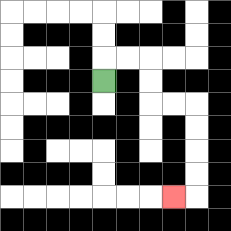{'start': '[4, 3]', 'end': '[7, 8]', 'path_directions': 'U,R,R,D,D,R,R,D,D,D,D,L', 'path_coordinates': '[[4, 3], [4, 2], [5, 2], [6, 2], [6, 3], [6, 4], [7, 4], [8, 4], [8, 5], [8, 6], [8, 7], [8, 8], [7, 8]]'}